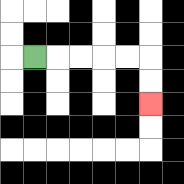{'start': '[1, 2]', 'end': '[6, 4]', 'path_directions': 'R,R,R,R,R,D,D', 'path_coordinates': '[[1, 2], [2, 2], [3, 2], [4, 2], [5, 2], [6, 2], [6, 3], [6, 4]]'}